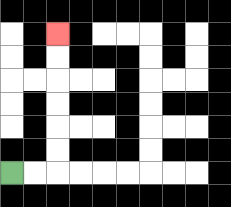{'start': '[0, 7]', 'end': '[2, 1]', 'path_directions': 'R,R,U,U,U,U,U,U', 'path_coordinates': '[[0, 7], [1, 7], [2, 7], [2, 6], [2, 5], [2, 4], [2, 3], [2, 2], [2, 1]]'}